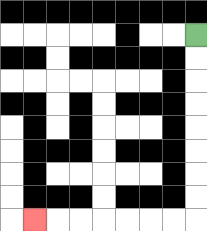{'start': '[8, 1]', 'end': '[1, 9]', 'path_directions': 'D,D,D,D,D,D,D,D,L,L,L,L,L,L,L', 'path_coordinates': '[[8, 1], [8, 2], [8, 3], [8, 4], [8, 5], [8, 6], [8, 7], [8, 8], [8, 9], [7, 9], [6, 9], [5, 9], [4, 9], [3, 9], [2, 9], [1, 9]]'}